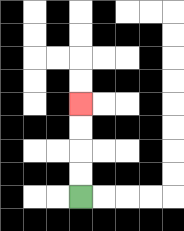{'start': '[3, 8]', 'end': '[3, 4]', 'path_directions': 'U,U,U,U', 'path_coordinates': '[[3, 8], [3, 7], [3, 6], [3, 5], [3, 4]]'}